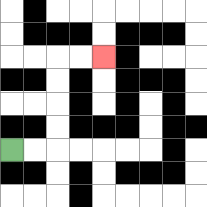{'start': '[0, 6]', 'end': '[4, 2]', 'path_directions': 'R,R,U,U,U,U,R,R', 'path_coordinates': '[[0, 6], [1, 6], [2, 6], [2, 5], [2, 4], [2, 3], [2, 2], [3, 2], [4, 2]]'}